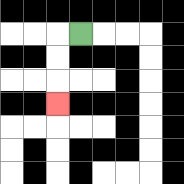{'start': '[3, 1]', 'end': '[2, 4]', 'path_directions': 'L,D,D,D', 'path_coordinates': '[[3, 1], [2, 1], [2, 2], [2, 3], [2, 4]]'}